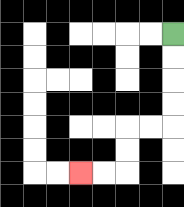{'start': '[7, 1]', 'end': '[3, 7]', 'path_directions': 'D,D,D,D,L,L,D,D,L,L', 'path_coordinates': '[[7, 1], [7, 2], [7, 3], [7, 4], [7, 5], [6, 5], [5, 5], [5, 6], [5, 7], [4, 7], [3, 7]]'}